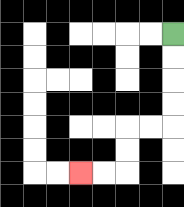{'start': '[7, 1]', 'end': '[3, 7]', 'path_directions': 'D,D,D,D,L,L,D,D,L,L', 'path_coordinates': '[[7, 1], [7, 2], [7, 3], [7, 4], [7, 5], [6, 5], [5, 5], [5, 6], [5, 7], [4, 7], [3, 7]]'}